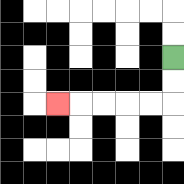{'start': '[7, 2]', 'end': '[2, 4]', 'path_directions': 'D,D,L,L,L,L,L', 'path_coordinates': '[[7, 2], [7, 3], [7, 4], [6, 4], [5, 4], [4, 4], [3, 4], [2, 4]]'}